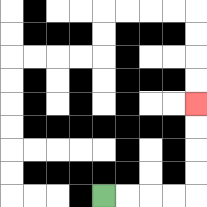{'start': '[4, 8]', 'end': '[8, 4]', 'path_directions': 'R,R,R,R,U,U,U,U', 'path_coordinates': '[[4, 8], [5, 8], [6, 8], [7, 8], [8, 8], [8, 7], [8, 6], [8, 5], [8, 4]]'}